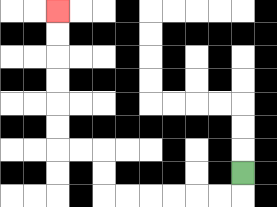{'start': '[10, 7]', 'end': '[2, 0]', 'path_directions': 'D,L,L,L,L,L,L,U,U,L,L,U,U,U,U,U,U', 'path_coordinates': '[[10, 7], [10, 8], [9, 8], [8, 8], [7, 8], [6, 8], [5, 8], [4, 8], [4, 7], [4, 6], [3, 6], [2, 6], [2, 5], [2, 4], [2, 3], [2, 2], [2, 1], [2, 0]]'}